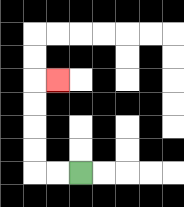{'start': '[3, 7]', 'end': '[2, 3]', 'path_directions': 'L,L,U,U,U,U,R', 'path_coordinates': '[[3, 7], [2, 7], [1, 7], [1, 6], [1, 5], [1, 4], [1, 3], [2, 3]]'}